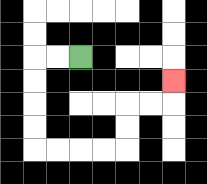{'start': '[3, 2]', 'end': '[7, 3]', 'path_directions': 'L,L,D,D,D,D,R,R,R,R,U,U,R,R,U', 'path_coordinates': '[[3, 2], [2, 2], [1, 2], [1, 3], [1, 4], [1, 5], [1, 6], [2, 6], [3, 6], [4, 6], [5, 6], [5, 5], [5, 4], [6, 4], [7, 4], [7, 3]]'}